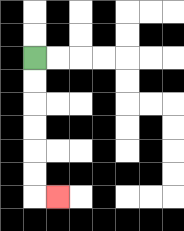{'start': '[1, 2]', 'end': '[2, 8]', 'path_directions': 'D,D,D,D,D,D,R', 'path_coordinates': '[[1, 2], [1, 3], [1, 4], [1, 5], [1, 6], [1, 7], [1, 8], [2, 8]]'}